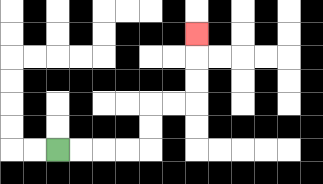{'start': '[2, 6]', 'end': '[8, 1]', 'path_directions': 'R,R,R,R,U,U,R,R,U,U,U', 'path_coordinates': '[[2, 6], [3, 6], [4, 6], [5, 6], [6, 6], [6, 5], [6, 4], [7, 4], [8, 4], [8, 3], [8, 2], [8, 1]]'}